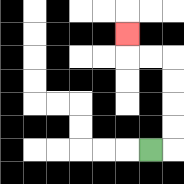{'start': '[6, 6]', 'end': '[5, 1]', 'path_directions': 'R,U,U,U,U,L,L,U', 'path_coordinates': '[[6, 6], [7, 6], [7, 5], [7, 4], [7, 3], [7, 2], [6, 2], [5, 2], [5, 1]]'}